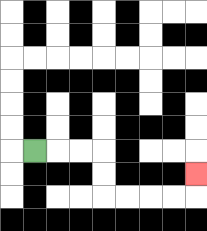{'start': '[1, 6]', 'end': '[8, 7]', 'path_directions': 'R,R,R,D,D,R,R,R,R,U', 'path_coordinates': '[[1, 6], [2, 6], [3, 6], [4, 6], [4, 7], [4, 8], [5, 8], [6, 8], [7, 8], [8, 8], [8, 7]]'}